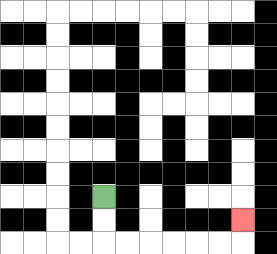{'start': '[4, 8]', 'end': '[10, 9]', 'path_directions': 'D,D,R,R,R,R,R,R,U', 'path_coordinates': '[[4, 8], [4, 9], [4, 10], [5, 10], [6, 10], [7, 10], [8, 10], [9, 10], [10, 10], [10, 9]]'}